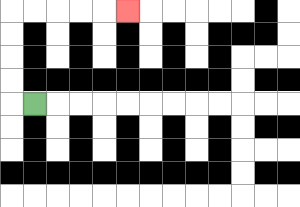{'start': '[1, 4]', 'end': '[5, 0]', 'path_directions': 'L,U,U,U,U,R,R,R,R,R', 'path_coordinates': '[[1, 4], [0, 4], [0, 3], [0, 2], [0, 1], [0, 0], [1, 0], [2, 0], [3, 0], [4, 0], [5, 0]]'}